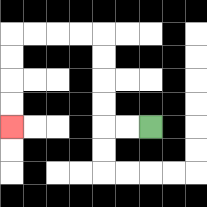{'start': '[6, 5]', 'end': '[0, 5]', 'path_directions': 'L,L,U,U,U,U,L,L,L,L,D,D,D,D', 'path_coordinates': '[[6, 5], [5, 5], [4, 5], [4, 4], [4, 3], [4, 2], [4, 1], [3, 1], [2, 1], [1, 1], [0, 1], [0, 2], [0, 3], [0, 4], [0, 5]]'}